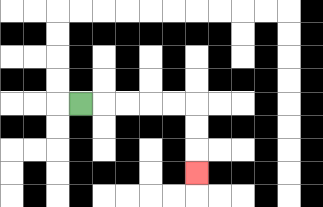{'start': '[3, 4]', 'end': '[8, 7]', 'path_directions': 'R,R,R,R,R,D,D,D', 'path_coordinates': '[[3, 4], [4, 4], [5, 4], [6, 4], [7, 4], [8, 4], [8, 5], [8, 6], [8, 7]]'}